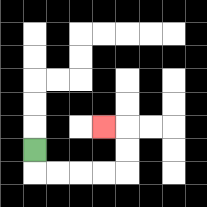{'start': '[1, 6]', 'end': '[4, 5]', 'path_directions': 'D,R,R,R,R,U,U,L', 'path_coordinates': '[[1, 6], [1, 7], [2, 7], [3, 7], [4, 7], [5, 7], [5, 6], [5, 5], [4, 5]]'}